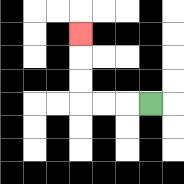{'start': '[6, 4]', 'end': '[3, 1]', 'path_directions': 'L,L,L,U,U,U', 'path_coordinates': '[[6, 4], [5, 4], [4, 4], [3, 4], [3, 3], [3, 2], [3, 1]]'}